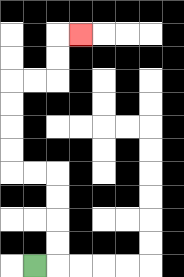{'start': '[1, 11]', 'end': '[3, 1]', 'path_directions': 'R,U,U,U,U,L,L,U,U,U,U,R,R,U,U,R', 'path_coordinates': '[[1, 11], [2, 11], [2, 10], [2, 9], [2, 8], [2, 7], [1, 7], [0, 7], [0, 6], [0, 5], [0, 4], [0, 3], [1, 3], [2, 3], [2, 2], [2, 1], [3, 1]]'}